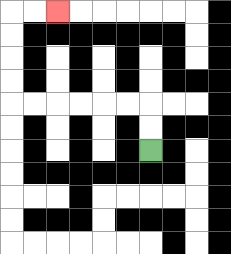{'start': '[6, 6]', 'end': '[2, 0]', 'path_directions': 'U,U,L,L,L,L,L,L,U,U,U,U,R,R', 'path_coordinates': '[[6, 6], [6, 5], [6, 4], [5, 4], [4, 4], [3, 4], [2, 4], [1, 4], [0, 4], [0, 3], [0, 2], [0, 1], [0, 0], [1, 0], [2, 0]]'}